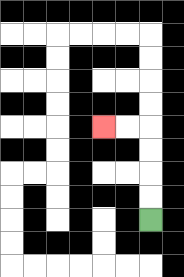{'start': '[6, 9]', 'end': '[4, 5]', 'path_directions': 'U,U,U,U,L,L', 'path_coordinates': '[[6, 9], [6, 8], [6, 7], [6, 6], [6, 5], [5, 5], [4, 5]]'}